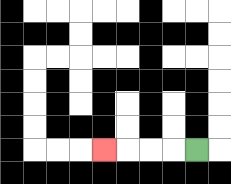{'start': '[8, 6]', 'end': '[4, 6]', 'path_directions': 'L,L,L,L', 'path_coordinates': '[[8, 6], [7, 6], [6, 6], [5, 6], [4, 6]]'}